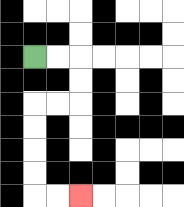{'start': '[1, 2]', 'end': '[3, 8]', 'path_directions': 'R,R,D,D,L,L,D,D,D,D,R,R', 'path_coordinates': '[[1, 2], [2, 2], [3, 2], [3, 3], [3, 4], [2, 4], [1, 4], [1, 5], [1, 6], [1, 7], [1, 8], [2, 8], [3, 8]]'}